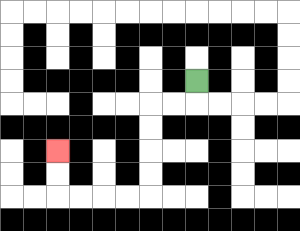{'start': '[8, 3]', 'end': '[2, 6]', 'path_directions': 'D,L,L,D,D,D,D,L,L,L,L,U,U', 'path_coordinates': '[[8, 3], [8, 4], [7, 4], [6, 4], [6, 5], [6, 6], [6, 7], [6, 8], [5, 8], [4, 8], [3, 8], [2, 8], [2, 7], [2, 6]]'}